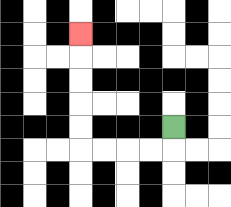{'start': '[7, 5]', 'end': '[3, 1]', 'path_directions': 'D,L,L,L,L,U,U,U,U,U', 'path_coordinates': '[[7, 5], [7, 6], [6, 6], [5, 6], [4, 6], [3, 6], [3, 5], [3, 4], [3, 3], [3, 2], [3, 1]]'}